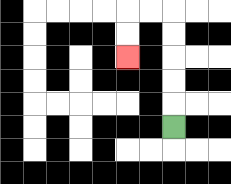{'start': '[7, 5]', 'end': '[5, 2]', 'path_directions': 'U,U,U,U,U,L,L,D,D', 'path_coordinates': '[[7, 5], [7, 4], [7, 3], [7, 2], [7, 1], [7, 0], [6, 0], [5, 0], [5, 1], [5, 2]]'}